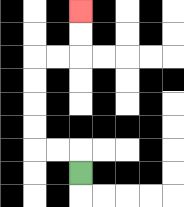{'start': '[3, 7]', 'end': '[3, 0]', 'path_directions': 'U,L,L,U,U,U,U,R,R,U,U', 'path_coordinates': '[[3, 7], [3, 6], [2, 6], [1, 6], [1, 5], [1, 4], [1, 3], [1, 2], [2, 2], [3, 2], [3, 1], [3, 0]]'}